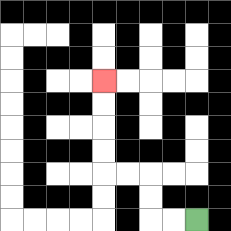{'start': '[8, 9]', 'end': '[4, 3]', 'path_directions': 'L,L,U,U,L,L,U,U,U,U', 'path_coordinates': '[[8, 9], [7, 9], [6, 9], [6, 8], [6, 7], [5, 7], [4, 7], [4, 6], [4, 5], [4, 4], [4, 3]]'}